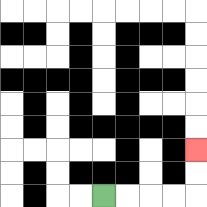{'start': '[4, 8]', 'end': '[8, 6]', 'path_directions': 'R,R,R,R,U,U', 'path_coordinates': '[[4, 8], [5, 8], [6, 8], [7, 8], [8, 8], [8, 7], [8, 6]]'}